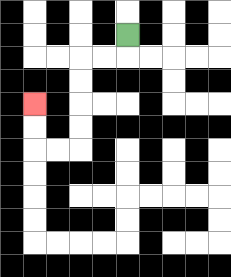{'start': '[5, 1]', 'end': '[1, 4]', 'path_directions': 'D,L,L,D,D,D,D,L,L,U,U', 'path_coordinates': '[[5, 1], [5, 2], [4, 2], [3, 2], [3, 3], [3, 4], [3, 5], [3, 6], [2, 6], [1, 6], [1, 5], [1, 4]]'}